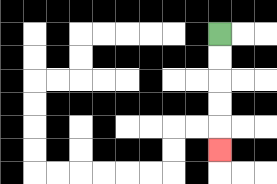{'start': '[9, 1]', 'end': '[9, 6]', 'path_directions': 'D,D,D,D,D', 'path_coordinates': '[[9, 1], [9, 2], [9, 3], [9, 4], [9, 5], [9, 6]]'}